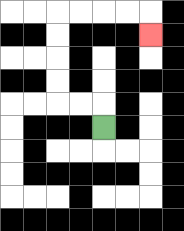{'start': '[4, 5]', 'end': '[6, 1]', 'path_directions': 'U,L,L,U,U,U,U,R,R,R,R,D', 'path_coordinates': '[[4, 5], [4, 4], [3, 4], [2, 4], [2, 3], [2, 2], [2, 1], [2, 0], [3, 0], [4, 0], [5, 0], [6, 0], [6, 1]]'}